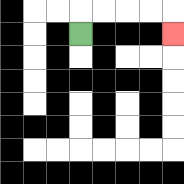{'start': '[3, 1]', 'end': '[7, 1]', 'path_directions': 'U,R,R,R,R,D', 'path_coordinates': '[[3, 1], [3, 0], [4, 0], [5, 0], [6, 0], [7, 0], [7, 1]]'}